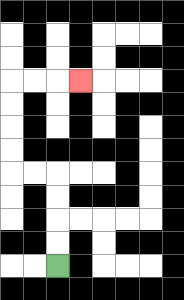{'start': '[2, 11]', 'end': '[3, 3]', 'path_directions': 'U,U,U,U,L,L,U,U,U,U,R,R,R', 'path_coordinates': '[[2, 11], [2, 10], [2, 9], [2, 8], [2, 7], [1, 7], [0, 7], [0, 6], [0, 5], [0, 4], [0, 3], [1, 3], [2, 3], [3, 3]]'}